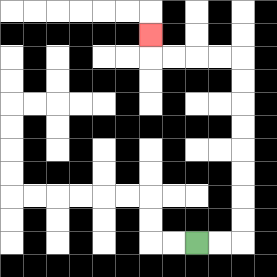{'start': '[8, 10]', 'end': '[6, 1]', 'path_directions': 'R,R,U,U,U,U,U,U,U,U,L,L,L,L,U', 'path_coordinates': '[[8, 10], [9, 10], [10, 10], [10, 9], [10, 8], [10, 7], [10, 6], [10, 5], [10, 4], [10, 3], [10, 2], [9, 2], [8, 2], [7, 2], [6, 2], [6, 1]]'}